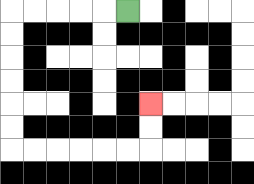{'start': '[5, 0]', 'end': '[6, 4]', 'path_directions': 'L,L,L,L,L,D,D,D,D,D,D,R,R,R,R,R,R,U,U', 'path_coordinates': '[[5, 0], [4, 0], [3, 0], [2, 0], [1, 0], [0, 0], [0, 1], [0, 2], [0, 3], [0, 4], [0, 5], [0, 6], [1, 6], [2, 6], [3, 6], [4, 6], [5, 6], [6, 6], [6, 5], [6, 4]]'}